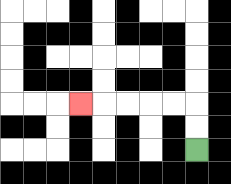{'start': '[8, 6]', 'end': '[3, 4]', 'path_directions': 'U,U,L,L,L,L,L', 'path_coordinates': '[[8, 6], [8, 5], [8, 4], [7, 4], [6, 4], [5, 4], [4, 4], [3, 4]]'}